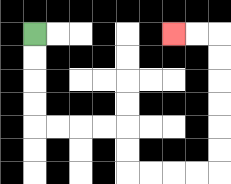{'start': '[1, 1]', 'end': '[7, 1]', 'path_directions': 'D,D,D,D,R,R,R,R,D,D,R,R,R,R,U,U,U,U,U,U,L,L', 'path_coordinates': '[[1, 1], [1, 2], [1, 3], [1, 4], [1, 5], [2, 5], [3, 5], [4, 5], [5, 5], [5, 6], [5, 7], [6, 7], [7, 7], [8, 7], [9, 7], [9, 6], [9, 5], [9, 4], [9, 3], [9, 2], [9, 1], [8, 1], [7, 1]]'}